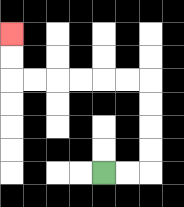{'start': '[4, 7]', 'end': '[0, 1]', 'path_directions': 'R,R,U,U,U,U,L,L,L,L,L,L,U,U', 'path_coordinates': '[[4, 7], [5, 7], [6, 7], [6, 6], [6, 5], [6, 4], [6, 3], [5, 3], [4, 3], [3, 3], [2, 3], [1, 3], [0, 3], [0, 2], [0, 1]]'}